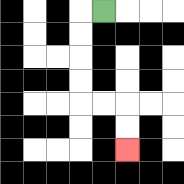{'start': '[4, 0]', 'end': '[5, 6]', 'path_directions': 'L,D,D,D,D,R,R,D,D', 'path_coordinates': '[[4, 0], [3, 0], [3, 1], [3, 2], [3, 3], [3, 4], [4, 4], [5, 4], [5, 5], [5, 6]]'}